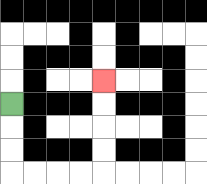{'start': '[0, 4]', 'end': '[4, 3]', 'path_directions': 'D,D,D,R,R,R,R,U,U,U,U', 'path_coordinates': '[[0, 4], [0, 5], [0, 6], [0, 7], [1, 7], [2, 7], [3, 7], [4, 7], [4, 6], [4, 5], [4, 4], [4, 3]]'}